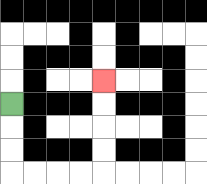{'start': '[0, 4]', 'end': '[4, 3]', 'path_directions': 'D,D,D,R,R,R,R,U,U,U,U', 'path_coordinates': '[[0, 4], [0, 5], [0, 6], [0, 7], [1, 7], [2, 7], [3, 7], [4, 7], [4, 6], [4, 5], [4, 4], [4, 3]]'}